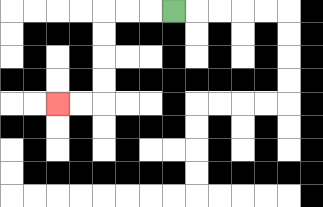{'start': '[7, 0]', 'end': '[2, 4]', 'path_directions': 'L,L,L,D,D,D,D,L,L', 'path_coordinates': '[[7, 0], [6, 0], [5, 0], [4, 0], [4, 1], [4, 2], [4, 3], [4, 4], [3, 4], [2, 4]]'}